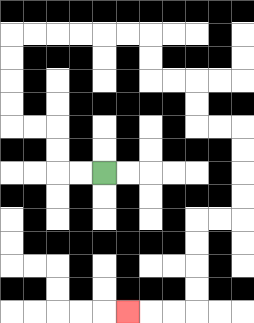{'start': '[4, 7]', 'end': '[5, 13]', 'path_directions': 'L,L,U,U,L,L,U,U,U,U,R,R,R,R,R,R,D,D,R,R,D,D,R,R,D,D,D,D,L,L,D,D,D,D,L,L,L', 'path_coordinates': '[[4, 7], [3, 7], [2, 7], [2, 6], [2, 5], [1, 5], [0, 5], [0, 4], [0, 3], [0, 2], [0, 1], [1, 1], [2, 1], [3, 1], [4, 1], [5, 1], [6, 1], [6, 2], [6, 3], [7, 3], [8, 3], [8, 4], [8, 5], [9, 5], [10, 5], [10, 6], [10, 7], [10, 8], [10, 9], [9, 9], [8, 9], [8, 10], [8, 11], [8, 12], [8, 13], [7, 13], [6, 13], [5, 13]]'}